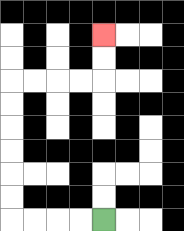{'start': '[4, 9]', 'end': '[4, 1]', 'path_directions': 'L,L,L,L,U,U,U,U,U,U,R,R,R,R,U,U', 'path_coordinates': '[[4, 9], [3, 9], [2, 9], [1, 9], [0, 9], [0, 8], [0, 7], [0, 6], [0, 5], [0, 4], [0, 3], [1, 3], [2, 3], [3, 3], [4, 3], [4, 2], [4, 1]]'}